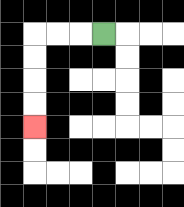{'start': '[4, 1]', 'end': '[1, 5]', 'path_directions': 'L,L,L,D,D,D,D', 'path_coordinates': '[[4, 1], [3, 1], [2, 1], [1, 1], [1, 2], [1, 3], [1, 4], [1, 5]]'}